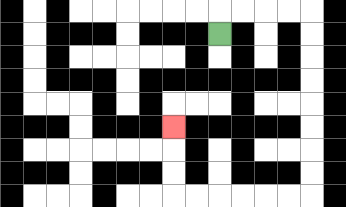{'start': '[9, 1]', 'end': '[7, 5]', 'path_directions': 'U,R,R,R,R,D,D,D,D,D,D,D,D,L,L,L,L,L,L,U,U,U', 'path_coordinates': '[[9, 1], [9, 0], [10, 0], [11, 0], [12, 0], [13, 0], [13, 1], [13, 2], [13, 3], [13, 4], [13, 5], [13, 6], [13, 7], [13, 8], [12, 8], [11, 8], [10, 8], [9, 8], [8, 8], [7, 8], [7, 7], [7, 6], [7, 5]]'}